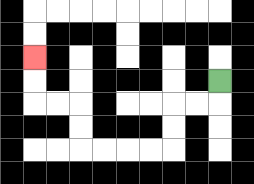{'start': '[9, 3]', 'end': '[1, 2]', 'path_directions': 'D,L,L,D,D,L,L,L,L,U,U,L,L,U,U', 'path_coordinates': '[[9, 3], [9, 4], [8, 4], [7, 4], [7, 5], [7, 6], [6, 6], [5, 6], [4, 6], [3, 6], [3, 5], [3, 4], [2, 4], [1, 4], [1, 3], [1, 2]]'}